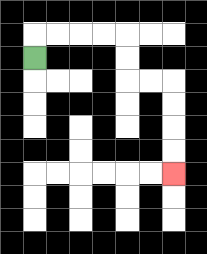{'start': '[1, 2]', 'end': '[7, 7]', 'path_directions': 'U,R,R,R,R,D,D,R,R,D,D,D,D', 'path_coordinates': '[[1, 2], [1, 1], [2, 1], [3, 1], [4, 1], [5, 1], [5, 2], [5, 3], [6, 3], [7, 3], [7, 4], [7, 5], [7, 6], [7, 7]]'}